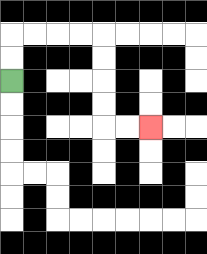{'start': '[0, 3]', 'end': '[6, 5]', 'path_directions': 'U,U,R,R,R,R,D,D,D,D,R,R', 'path_coordinates': '[[0, 3], [0, 2], [0, 1], [1, 1], [2, 1], [3, 1], [4, 1], [4, 2], [4, 3], [4, 4], [4, 5], [5, 5], [6, 5]]'}